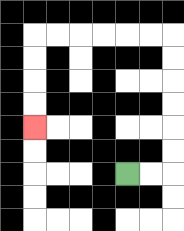{'start': '[5, 7]', 'end': '[1, 5]', 'path_directions': 'R,R,U,U,U,U,U,U,L,L,L,L,L,L,D,D,D,D', 'path_coordinates': '[[5, 7], [6, 7], [7, 7], [7, 6], [7, 5], [7, 4], [7, 3], [7, 2], [7, 1], [6, 1], [5, 1], [4, 1], [3, 1], [2, 1], [1, 1], [1, 2], [1, 3], [1, 4], [1, 5]]'}